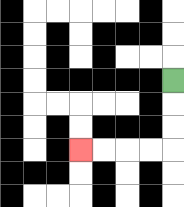{'start': '[7, 3]', 'end': '[3, 6]', 'path_directions': 'D,D,D,L,L,L,L', 'path_coordinates': '[[7, 3], [7, 4], [7, 5], [7, 6], [6, 6], [5, 6], [4, 6], [3, 6]]'}